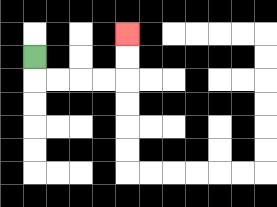{'start': '[1, 2]', 'end': '[5, 1]', 'path_directions': 'D,R,R,R,R,U,U', 'path_coordinates': '[[1, 2], [1, 3], [2, 3], [3, 3], [4, 3], [5, 3], [5, 2], [5, 1]]'}